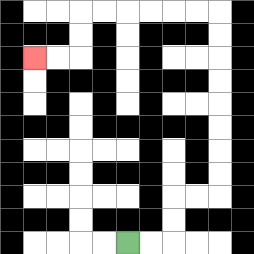{'start': '[5, 10]', 'end': '[1, 2]', 'path_directions': 'R,R,U,U,R,R,U,U,U,U,U,U,U,U,L,L,L,L,L,L,D,D,L,L', 'path_coordinates': '[[5, 10], [6, 10], [7, 10], [7, 9], [7, 8], [8, 8], [9, 8], [9, 7], [9, 6], [9, 5], [9, 4], [9, 3], [9, 2], [9, 1], [9, 0], [8, 0], [7, 0], [6, 0], [5, 0], [4, 0], [3, 0], [3, 1], [3, 2], [2, 2], [1, 2]]'}